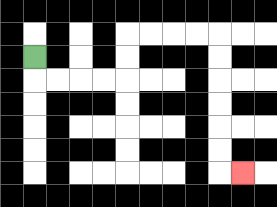{'start': '[1, 2]', 'end': '[10, 7]', 'path_directions': 'D,R,R,R,R,U,U,R,R,R,R,D,D,D,D,D,D,R', 'path_coordinates': '[[1, 2], [1, 3], [2, 3], [3, 3], [4, 3], [5, 3], [5, 2], [5, 1], [6, 1], [7, 1], [8, 1], [9, 1], [9, 2], [9, 3], [9, 4], [9, 5], [9, 6], [9, 7], [10, 7]]'}